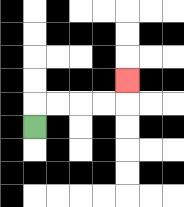{'start': '[1, 5]', 'end': '[5, 3]', 'path_directions': 'U,R,R,R,R,U', 'path_coordinates': '[[1, 5], [1, 4], [2, 4], [3, 4], [4, 4], [5, 4], [5, 3]]'}